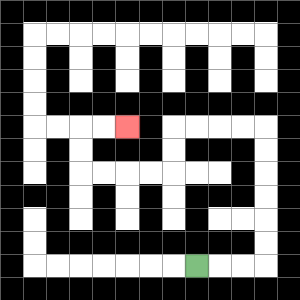{'start': '[8, 11]', 'end': '[5, 5]', 'path_directions': 'R,R,R,U,U,U,U,U,U,L,L,L,L,D,D,L,L,L,L,U,U,R,R', 'path_coordinates': '[[8, 11], [9, 11], [10, 11], [11, 11], [11, 10], [11, 9], [11, 8], [11, 7], [11, 6], [11, 5], [10, 5], [9, 5], [8, 5], [7, 5], [7, 6], [7, 7], [6, 7], [5, 7], [4, 7], [3, 7], [3, 6], [3, 5], [4, 5], [5, 5]]'}